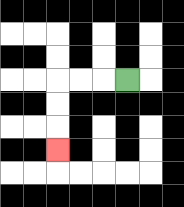{'start': '[5, 3]', 'end': '[2, 6]', 'path_directions': 'L,L,L,D,D,D', 'path_coordinates': '[[5, 3], [4, 3], [3, 3], [2, 3], [2, 4], [2, 5], [2, 6]]'}